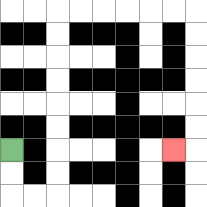{'start': '[0, 6]', 'end': '[7, 6]', 'path_directions': 'D,D,R,R,U,U,U,U,U,U,U,U,R,R,R,R,R,R,D,D,D,D,D,D,L', 'path_coordinates': '[[0, 6], [0, 7], [0, 8], [1, 8], [2, 8], [2, 7], [2, 6], [2, 5], [2, 4], [2, 3], [2, 2], [2, 1], [2, 0], [3, 0], [4, 0], [5, 0], [6, 0], [7, 0], [8, 0], [8, 1], [8, 2], [8, 3], [8, 4], [8, 5], [8, 6], [7, 6]]'}